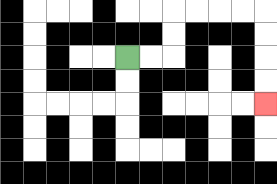{'start': '[5, 2]', 'end': '[11, 4]', 'path_directions': 'R,R,U,U,R,R,R,R,D,D,D,D', 'path_coordinates': '[[5, 2], [6, 2], [7, 2], [7, 1], [7, 0], [8, 0], [9, 0], [10, 0], [11, 0], [11, 1], [11, 2], [11, 3], [11, 4]]'}